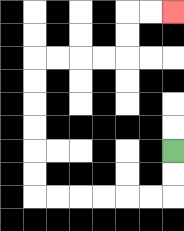{'start': '[7, 6]', 'end': '[7, 0]', 'path_directions': 'D,D,L,L,L,L,L,L,U,U,U,U,U,U,R,R,R,R,U,U,R,R', 'path_coordinates': '[[7, 6], [7, 7], [7, 8], [6, 8], [5, 8], [4, 8], [3, 8], [2, 8], [1, 8], [1, 7], [1, 6], [1, 5], [1, 4], [1, 3], [1, 2], [2, 2], [3, 2], [4, 2], [5, 2], [5, 1], [5, 0], [6, 0], [7, 0]]'}